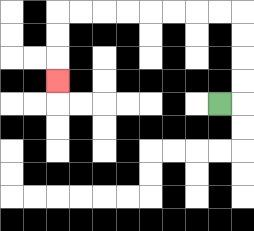{'start': '[9, 4]', 'end': '[2, 3]', 'path_directions': 'R,U,U,U,U,L,L,L,L,L,L,L,L,D,D,D', 'path_coordinates': '[[9, 4], [10, 4], [10, 3], [10, 2], [10, 1], [10, 0], [9, 0], [8, 0], [7, 0], [6, 0], [5, 0], [4, 0], [3, 0], [2, 0], [2, 1], [2, 2], [2, 3]]'}